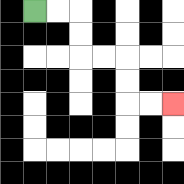{'start': '[1, 0]', 'end': '[7, 4]', 'path_directions': 'R,R,D,D,R,R,D,D,R,R', 'path_coordinates': '[[1, 0], [2, 0], [3, 0], [3, 1], [3, 2], [4, 2], [5, 2], [5, 3], [5, 4], [6, 4], [7, 4]]'}